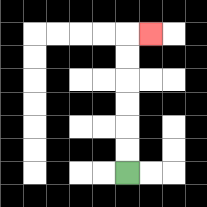{'start': '[5, 7]', 'end': '[6, 1]', 'path_directions': 'U,U,U,U,U,U,R', 'path_coordinates': '[[5, 7], [5, 6], [5, 5], [5, 4], [5, 3], [5, 2], [5, 1], [6, 1]]'}